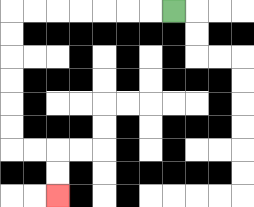{'start': '[7, 0]', 'end': '[2, 8]', 'path_directions': 'L,L,L,L,L,L,L,D,D,D,D,D,D,R,R,D,D', 'path_coordinates': '[[7, 0], [6, 0], [5, 0], [4, 0], [3, 0], [2, 0], [1, 0], [0, 0], [0, 1], [0, 2], [0, 3], [0, 4], [0, 5], [0, 6], [1, 6], [2, 6], [2, 7], [2, 8]]'}